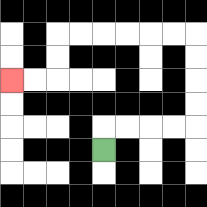{'start': '[4, 6]', 'end': '[0, 3]', 'path_directions': 'U,R,R,R,R,U,U,U,U,L,L,L,L,L,L,D,D,L,L', 'path_coordinates': '[[4, 6], [4, 5], [5, 5], [6, 5], [7, 5], [8, 5], [8, 4], [8, 3], [8, 2], [8, 1], [7, 1], [6, 1], [5, 1], [4, 1], [3, 1], [2, 1], [2, 2], [2, 3], [1, 3], [0, 3]]'}